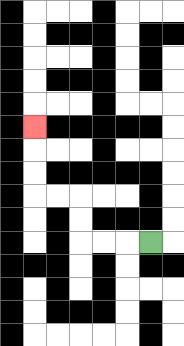{'start': '[6, 10]', 'end': '[1, 5]', 'path_directions': 'L,L,L,U,U,L,L,U,U,U', 'path_coordinates': '[[6, 10], [5, 10], [4, 10], [3, 10], [3, 9], [3, 8], [2, 8], [1, 8], [1, 7], [1, 6], [1, 5]]'}